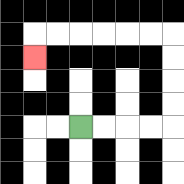{'start': '[3, 5]', 'end': '[1, 2]', 'path_directions': 'R,R,R,R,U,U,U,U,L,L,L,L,L,L,D', 'path_coordinates': '[[3, 5], [4, 5], [5, 5], [6, 5], [7, 5], [7, 4], [7, 3], [7, 2], [7, 1], [6, 1], [5, 1], [4, 1], [3, 1], [2, 1], [1, 1], [1, 2]]'}